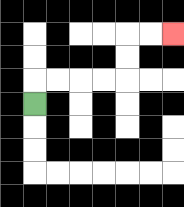{'start': '[1, 4]', 'end': '[7, 1]', 'path_directions': 'U,R,R,R,R,U,U,R,R', 'path_coordinates': '[[1, 4], [1, 3], [2, 3], [3, 3], [4, 3], [5, 3], [5, 2], [5, 1], [6, 1], [7, 1]]'}